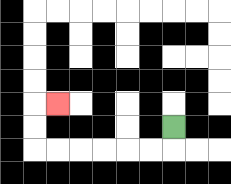{'start': '[7, 5]', 'end': '[2, 4]', 'path_directions': 'D,L,L,L,L,L,L,U,U,R', 'path_coordinates': '[[7, 5], [7, 6], [6, 6], [5, 6], [4, 6], [3, 6], [2, 6], [1, 6], [1, 5], [1, 4], [2, 4]]'}